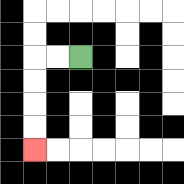{'start': '[3, 2]', 'end': '[1, 6]', 'path_directions': 'L,L,D,D,D,D', 'path_coordinates': '[[3, 2], [2, 2], [1, 2], [1, 3], [1, 4], [1, 5], [1, 6]]'}